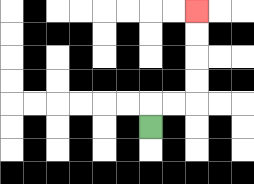{'start': '[6, 5]', 'end': '[8, 0]', 'path_directions': 'U,R,R,U,U,U,U', 'path_coordinates': '[[6, 5], [6, 4], [7, 4], [8, 4], [8, 3], [8, 2], [8, 1], [8, 0]]'}